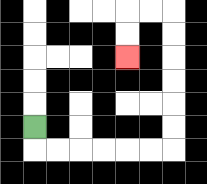{'start': '[1, 5]', 'end': '[5, 2]', 'path_directions': 'D,R,R,R,R,R,R,U,U,U,U,U,U,L,L,D,D', 'path_coordinates': '[[1, 5], [1, 6], [2, 6], [3, 6], [4, 6], [5, 6], [6, 6], [7, 6], [7, 5], [7, 4], [7, 3], [7, 2], [7, 1], [7, 0], [6, 0], [5, 0], [5, 1], [5, 2]]'}